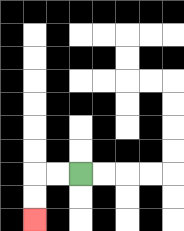{'start': '[3, 7]', 'end': '[1, 9]', 'path_directions': 'L,L,D,D', 'path_coordinates': '[[3, 7], [2, 7], [1, 7], [1, 8], [1, 9]]'}